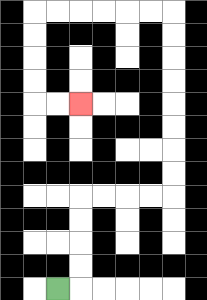{'start': '[2, 12]', 'end': '[3, 4]', 'path_directions': 'R,U,U,U,U,R,R,R,R,U,U,U,U,U,U,U,U,L,L,L,L,L,L,D,D,D,D,R,R', 'path_coordinates': '[[2, 12], [3, 12], [3, 11], [3, 10], [3, 9], [3, 8], [4, 8], [5, 8], [6, 8], [7, 8], [7, 7], [7, 6], [7, 5], [7, 4], [7, 3], [7, 2], [7, 1], [7, 0], [6, 0], [5, 0], [4, 0], [3, 0], [2, 0], [1, 0], [1, 1], [1, 2], [1, 3], [1, 4], [2, 4], [3, 4]]'}